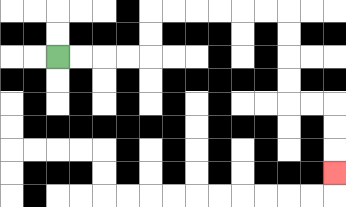{'start': '[2, 2]', 'end': '[14, 7]', 'path_directions': 'R,R,R,R,U,U,R,R,R,R,R,R,D,D,D,D,R,R,D,D,D', 'path_coordinates': '[[2, 2], [3, 2], [4, 2], [5, 2], [6, 2], [6, 1], [6, 0], [7, 0], [8, 0], [9, 0], [10, 0], [11, 0], [12, 0], [12, 1], [12, 2], [12, 3], [12, 4], [13, 4], [14, 4], [14, 5], [14, 6], [14, 7]]'}